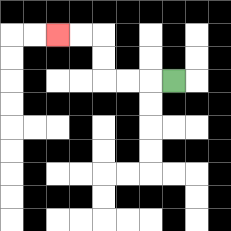{'start': '[7, 3]', 'end': '[2, 1]', 'path_directions': 'L,L,L,U,U,L,L', 'path_coordinates': '[[7, 3], [6, 3], [5, 3], [4, 3], [4, 2], [4, 1], [3, 1], [2, 1]]'}